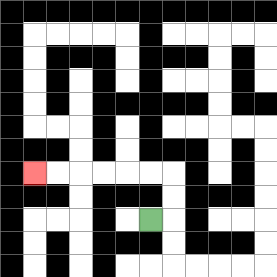{'start': '[6, 9]', 'end': '[1, 7]', 'path_directions': 'R,U,U,L,L,L,L,L,L', 'path_coordinates': '[[6, 9], [7, 9], [7, 8], [7, 7], [6, 7], [5, 7], [4, 7], [3, 7], [2, 7], [1, 7]]'}